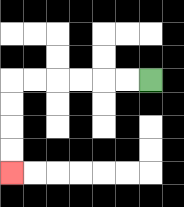{'start': '[6, 3]', 'end': '[0, 7]', 'path_directions': 'L,L,L,L,L,L,D,D,D,D', 'path_coordinates': '[[6, 3], [5, 3], [4, 3], [3, 3], [2, 3], [1, 3], [0, 3], [0, 4], [0, 5], [0, 6], [0, 7]]'}